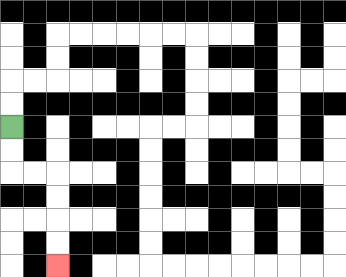{'start': '[0, 5]', 'end': '[2, 11]', 'path_directions': 'D,D,R,R,D,D,D,D', 'path_coordinates': '[[0, 5], [0, 6], [0, 7], [1, 7], [2, 7], [2, 8], [2, 9], [2, 10], [2, 11]]'}